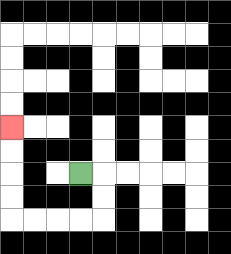{'start': '[3, 7]', 'end': '[0, 5]', 'path_directions': 'R,D,D,L,L,L,L,U,U,U,U', 'path_coordinates': '[[3, 7], [4, 7], [4, 8], [4, 9], [3, 9], [2, 9], [1, 9], [0, 9], [0, 8], [0, 7], [0, 6], [0, 5]]'}